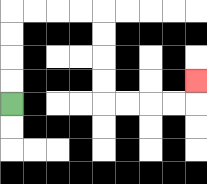{'start': '[0, 4]', 'end': '[8, 3]', 'path_directions': 'U,U,U,U,R,R,R,R,D,D,D,D,R,R,R,R,U', 'path_coordinates': '[[0, 4], [0, 3], [0, 2], [0, 1], [0, 0], [1, 0], [2, 0], [3, 0], [4, 0], [4, 1], [4, 2], [4, 3], [4, 4], [5, 4], [6, 4], [7, 4], [8, 4], [8, 3]]'}